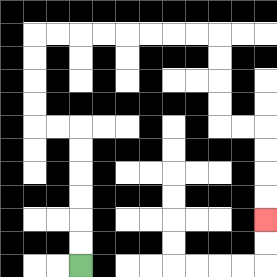{'start': '[3, 11]', 'end': '[11, 9]', 'path_directions': 'U,U,U,U,U,U,L,L,U,U,U,U,R,R,R,R,R,R,R,R,D,D,D,D,R,R,D,D,D,D', 'path_coordinates': '[[3, 11], [3, 10], [3, 9], [3, 8], [3, 7], [3, 6], [3, 5], [2, 5], [1, 5], [1, 4], [1, 3], [1, 2], [1, 1], [2, 1], [3, 1], [4, 1], [5, 1], [6, 1], [7, 1], [8, 1], [9, 1], [9, 2], [9, 3], [9, 4], [9, 5], [10, 5], [11, 5], [11, 6], [11, 7], [11, 8], [11, 9]]'}